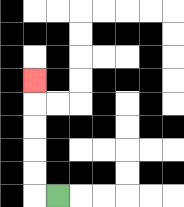{'start': '[2, 8]', 'end': '[1, 3]', 'path_directions': 'L,U,U,U,U,U', 'path_coordinates': '[[2, 8], [1, 8], [1, 7], [1, 6], [1, 5], [1, 4], [1, 3]]'}